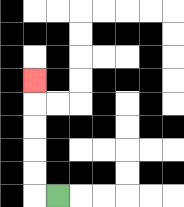{'start': '[2, 8]', 'end': '[1, 3]', 'path_directions': 'L,U,U,U,U,U', 'path_coordinates': '[[2, 8], [1, 8], [1, 7], [1, 6], [1, 5], [1, 4], [1, 3]]'}